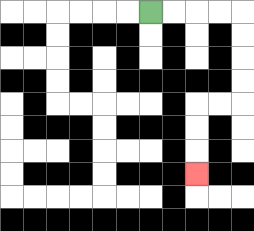{'start': '[6, 0]', 'end': '[8, 7]', 'path_directions': 'R,R,R,R,D,D,D,D,L,L,D,D,D', 'path_coordinates': '[[6, 0], [7, 0], [8, 0], [9, 0], [10, 0], [10, 1], [10, 2], [10, 3], [10, 4], [9, 4], [8, 4], [8, 5], [8, 6], [8, 7]]'}